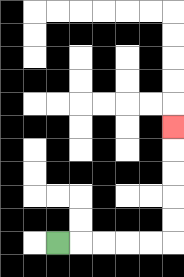{'start': '[2, 10]', 'end': '[7, 5]', 'path_directions': 'R,R,R,R,R,U,U,U,U,U', 'path_coordinates': '[[2, 10], [3, 10], [4, 10], [5, 10], [6, 10], [7, 10], [7, 9], [7, 8], [7, 7], [7, 6], [7, 5]]'}